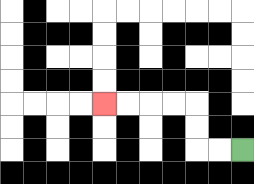{'start': '[10, 6]', 'end': '[4, 4]', 'path_directions': 'L,L,U,U,L,L,L,L', 'path_coordinates': '[[10, 6], [9, 6], [8, 6], [8, 5], [8, 4], [7, 4], [6, 4], [5, 4], [4, 4]]'}